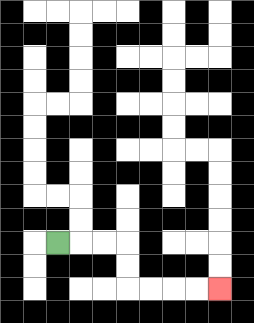{'start': '[2, 10]', 'end': '[9, 12]', 'path_directions': 'R,R,R,D,D,R,R,R,R', 'path_coordinates': '[[2, 10], [3, 10], [4, 10], [5, 10], [5, 11], [5, 12], [6, 12], [7, 12], [8, 12], [9, 12]]'}